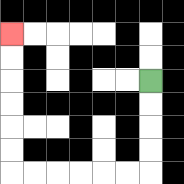{'start': '[6, 3]', 'end': '[0, 1]', 'path_directions': 'D,D,D,D,L,L,L,L,L,L,U,U,U,U,U,U', 'path_coordinates': '[[6, 3], [6, 4], [6, 5], [6, 6], [6, 7], [5, 7], [4, 7], [3, 7], [2, 7], [1, 7], [0, 7], [0, 6], [0, 5], [0, 4], [0, 3], [0, 2], [0, 1]]'}